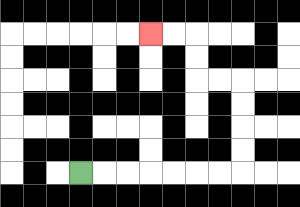{'start': '[3, 7]', 'end': '[6, 1]', 'path_directions': 'R,R,R,R,R,R,R,U,U,U,U,L,L,U,U,L,L', 'path_coordinates': '[[3, 7], [4, 7], [5, 7], [6, 7], [7, 7], [8, 7], [9, 7], [10, 7], [10, 6], [10, 5], [10, 4], [10, 3], [9, 3], [8, 3], [8, 2], [8, 1], [7, 1], [6, 1]]'}